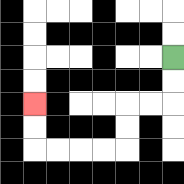{'start': '[7, 2]', 'end': '[1, 4]', 'path_directions': 'D,D,L,L,D,D,L,L,L,L,U,U', 'path_coordinates': '[[7, 2], [7, 3], [7, 4], [6, 4], [5, 4], [5, 5], [5, 6], [4, 6], [3, 6], [2, 6], [1, 6], [1, 5], [1, 4]]'}